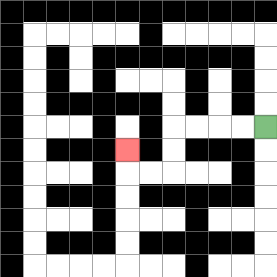{'start': '[11, 5]', 'end': '[5, 6]', 'path_directions': 'L,L,L,L,D,D,L,L,U', 'path_coordinates': '[[11, 5], [10, 5], [9, 5], [8, 5], [7, 5], [7, 6], [7, 7], [6, 7], [5, 7], [5, 6]]'}